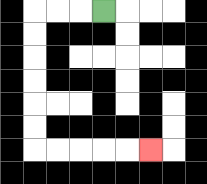{'start': '[4, 0]', 'end': '[6, 6]', 'path_directions': 'L,L,L,D,D,D,D,D,D,R,R,R,R,R', 'path_coordinates': '[[4, 0], [3, 0], [2, 0], [1, 0], [1, 1], [1, 2], [1, 3], [1, 4], [1, 5], [1, 6], [2, 6], [3, 6], [4, 6], [5, 6], [6, 6]]'}